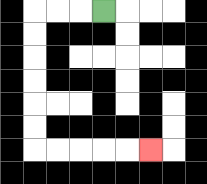{'start': '[4, 0]', 'end': '[6, 6]', 'path_directions': 'L,L,L,D,D,D,D,D,D,R,R,R,R,R', 'path_coordinates': '[[4, 0], [3, 0], [2, 0], [1, 0], [1, 1], [1, 2], [1, 3], [1, 4], [1, 5], [1, 6], [2, 6], [3, 6], [4, 6], [5, 6], [6, 6]]'}